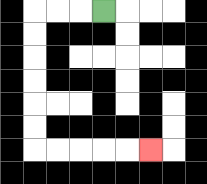{'start': '[4, 0]', 'end': '[6, 6]', 'path_directions': 'L,L,L,D,D,D,D,D,D,R,R,R,R,R', 'path_coordinates': '[[4, 0], [3, 0], [2, 0], [1, 0], [1, 1], [1, 2], [1, 3], [1, 4], [1, 5], [1, 6], [2, 6], [3, 6], [4, 6], [5, 6], [6, 6]]'}